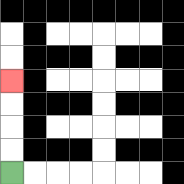{'start': '[0, 7]', 'end': '[0, 3]', 'path_directions': 'U,U,U,U', 'path_coordinates': '[[0, 7], [0, 6], [0, 5], [0, 4], [0, 3]]'}